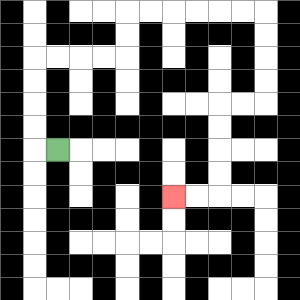{'start': '[2, 6]', 'end': '[7, 8]', 'path_directions': 'L,U,U,U,U,R,R,R,R,U,U,R,R,R,R,R,R,D,D,D,D,L,L,D,D,D,D,L,L', 'path_coordinates': '[[2, 6], [1, 6], [1, 5], [1, 4], [1, 3], [1, 2], [2, 2], [3, 2], [4, 2], [5, 2], [5, 1], [5, 0], [6, 0], [7, 0], [8, 0], [9, 0], [10, 0], [11, 0], [11, 1], [11, 2], [11, 3], [11, 4], [10, 4], [9, 4], [9, 5], [9, 6], [9, 7], [9, 8], [8, 8], [7, 8]]'}